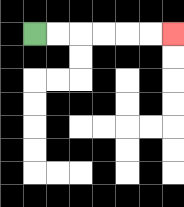{'start': '[1, 1]', 'end': '[7, 1]', 'path_directions': 'R,R,R,R,R,R', 'path_coordinates': '[[1, 1], [2, 1], [3, 1], [4, 1], [5, 1], [6, 1], [7, 1]]'}